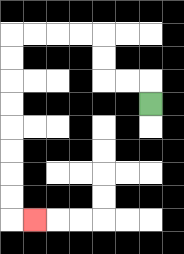{'start': '[6, 4]', 'end': '[1, 9]', 'path_directions': 'U,L,L,U,U,L,L,L,L,D,D,D,D,D,D,D,D,R', 'path_coordinates': '[[6, 4], [6, 3], [5, 3], [4, 3], [4, 2], [4, 1], [3, 1], [2, 1], [1, 1], [0, 1], [0, 2], [0, 3], [0, 4], [0, 5], [0, 6], [0, 7], [0, 8], [0, 9], [1, 9]]'}